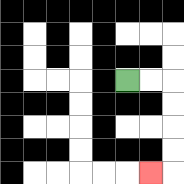{'start': '[5, 3]', 'end': '[6, 7]', 'path_directions': 'R,R,D,D,D,D,L', 'path_coordinates': '[[5, 3], [6, 3], [7, 3], [7, 4], [7, 5], [7, 6], [7, 7], [6, 7]]'}